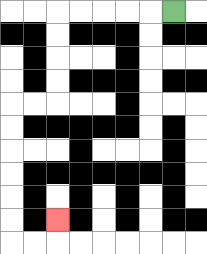{'start': '[7, 0]', 'end': '[2, 9]', 'path_directions': 'L,L,L,L,L,D,D,D,D,L,L,D,D,D,D,D,D,R,R,U', 'path_coordinates': '[[7, 0], [6, 0], [5, 0], [4, 0], [3, 0], [2, 0], [2, 1], [2, 2], [2, 3], [2, 4], [1, 4], [0, 4], [0, 5], [0, 6], [0, 7], [0, 8], [0, 9], [0, 10], [1, 10], [2, 10], [2, 9]]'}